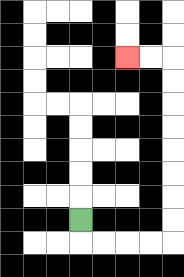{'start': '[3, 9]', 'end': '[5, 2]', 'path_directions': 'D,R,R,R,R,U,U,U,U,U,U,U,U,L,L', 'path_coordinates': '[[3, 9], [3, 10], [4, 10], [5, 10], [6, 10], [7, 10], [7, 9], [7, 8], [7, 7], [7, 6], [7, 5], [7, 4], [7, 3], [7, 2], [6, 2], [5, 2]]'}